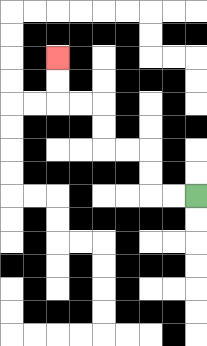{'start': '[8, 8]', 'end': '[2, 2]', 'path_directions': 'L,L,U,U,L,L,U,U,L,L,U,U', 'path_coordinates': '[[8, 8], [7, 8], [6, 8], [6, 7], [6, 6], [5, 6], [4, 6], [4, 5], [4, 4], [3, 4], [2, 4], [2, 3], [2, 2]]'}